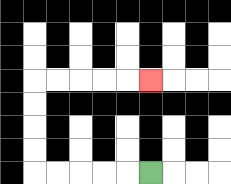{'start': '[6, 7]', 'end': '[6, 3]', 'path_directions': 'L,L,L,L,L,U,U,U,U,R,R,R,R,R', 'path_coordinates': '[[6, 7], [5, 7], [4, 7], [3, 7], [2, 7], [1, 7], [1, 6], [1, 5], [1, 4], [1, 3], [2, 3], [3, 3], [4, 3], [5, 3], [6, 3]]'}